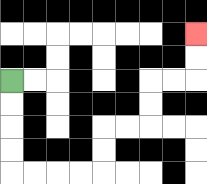{'start': '[0, 3]', 'end': '[8, 1]', 'path_directions': 'D,D,D,D,R,R,R,R,U,U,R,R,U,U,R,R,U,U', 'path_coordinates': '[[0, 3], [0, 4], [0, 5], [0, 6], [0, 7], [1, 7], [2, 7], [3, 7], [4, 7], [4, 6], [4, 5], [5, 5], [6, 5], [6, 4], [6, 3], [7, 3], [8, 3], [8, 2], [8, 1]]'}